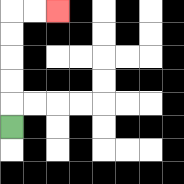{'start': '[0, 5]', 'end': '[2, 0]', 'path_directions': 'U,U,U,U,U,R,R', 'path_coordinates': '[[0, 5], [0, 4], [0, 3], [0, 2], [0, 1], [0, 0], [1, 0], [2, 0]]'}